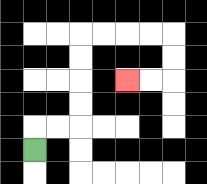{'start': '[1, 6]', 'end': '[5, 3]', 'path_directions': 'U,R,R,U,U,U,U,R,R,R,R,D,D,L,L', 'path_coordinates': '[[1, 6], [1, 5], [2, 5], [3, 5], [3, 4], [3, 3], [3, 2], [3, 1], [4, 1], [5, 1], [6, 1], [7, 1], [7, 2], [7, 3], [6, 3], [5, 3]]'}